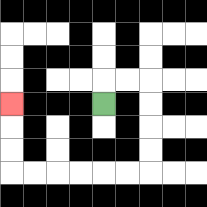{'start': '[4, 4]', 'end': '[0, 4]', 'path_directions': 'U,R,R,D,D,D,D,L,L,L,L,L,L,U,U,U', 'path_coordinates': '[[4, 4], [4, 3], [5, 3], [6, 3], [6, 4], [6, 5], [6, 6], [6, 7], [5, 7], [4, 7], [3, 7], [2, 7], [1, 7], [0, 7], [0, 6], [0, 5], [0, 4]]'}